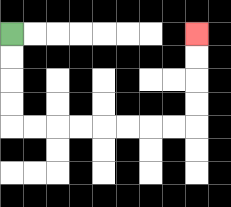{'start': '[0, 1]', 'end': '[8, 1]', 'path_directions': 'D,D,D,D,R,R,R,R,R,R,R,R,U,U,U,U', 'path_coordinates': '[[0, 1], [0, 2], [0, 3], [0, 4], [0, 5], [1, 5], [2, 5], [3, 5], [4, 5], [5, 5], [6, 5], [7, 5], [8, 5], [8, 4], [8, 3], [8, 2], [8, 1]]'}